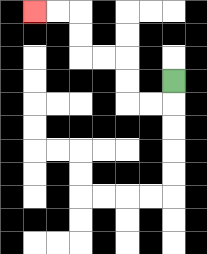{'start': '[7, 3]', 'end': '[1, 0]', 'path_directions': 'D,L,L,U,U,L,L,U,U,L,L', 'path_coordinates': '[[7, 3], [7, 4], [6, 4], [5, 4], [5, 3], [5, 2], [4, 2], [3, 2], [3, 1], [3, 0], [2, 0], [1, 0]]'}